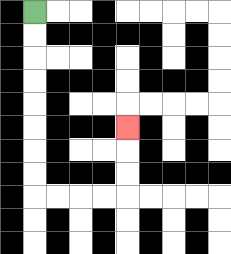{'start': '[1, 0]', 'end': '[5, 5]', 'path_directions': 'D,D,D,D,D,D,D,D,R,R,R,R,U,U,U', 'path_coordinates': '[[1, 0], [1, 1], [1, 2], [1, 3], [1, 4], [1, 5], [1, 6], [1, 7], [1, 8], [2, 8], [3, 8], [4, 8], [5, 8], [5, 7], [5, 6], [5, 5]]'}